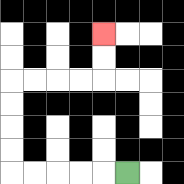{'start': '[5, 7]', 'end': '[4, 1]', 'path_directions': 'L,L,L,L,L,U,U,U,U,R,R,R,R,U,U', 'path_coordinates': '[[5, 7], [4, 7], [3, 7], [2, 7], [1, 7], [0, 7], [0, 6], [0, 5], [0, 4], [0, 3], [1, 3], [2, 3], [3, 3], [4, 3], [4, 2], [4, 1]]'}